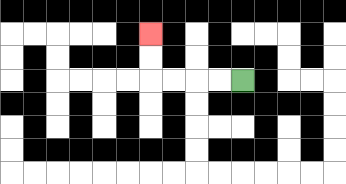{'start': '[10, 3]', 'end': '[6, 1]', 'path_directions': 'L,L,L,L,U,U', 'path_coordinates': '[[10, 3], [9, 3], [8, 3], [7, 3], [6, 3], [6, 2], [6, 1]]'}